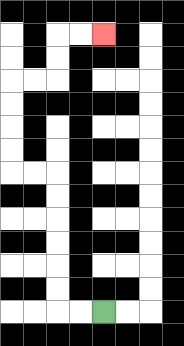{'start': '[4, 13]', 'end': '[4, 1]', 'path_directions': 'L,L,U,U,U,U,U,U,L,L,U,U,U,U,R,R,U,U,R,R', 'path_coordinates': '[[4, 13], [3, 13], [2, 13], [2, 12], [2, 11], [2, 10], [2, 9], [2, 8], [2, 7], [1, 7], [0, 7], [0, 6], [0, 5], [0, 4], [0, 3], [1, 3], [2, 3], [2, 2], [2, 1], [3, 1], [4, 1]]'}